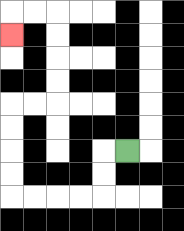{'start': '[5, 6]', 'end': '[0, 1]', 'path_directions': 'L,D,D,L,L,L,L,U,U,U,U,R,R,U,U,U,U,L,L,D', 'path_coordinates': '[[5, 6], [4, 6], [4, 7], [4, 8], [3, 8], [2, 8], [1, 8], [0, 8], [0, 7], [0, 6], [0, 5], [0, 4], [1, 4], [2, 4], [2, 3], [2, 2], [2, 1], [2, 0], [1, 0], [0, 0], [0, 1]]'}